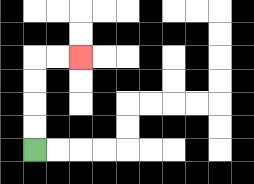{'start': '[1, 6]', 'end': '[3, 2]', 'path_directions': 'U,U,U,U,R,R', 'path_coordinates': '[[1, 6], [1, 5], [1, 4], [1, 3], [1, 2], [2, 2], [3, 2]]'}